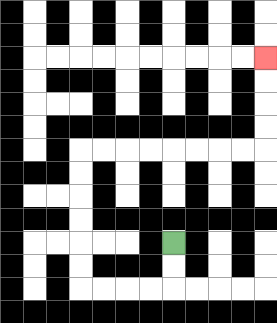{'start': '[7, 10]', 'end': '[11, 2]', 'path_directions': 'D,D,L,L,L,L,U,U,U,U,U,U,R,R,R,R,R,R,R,R,U,U,U,U', 'path_coordinates': '[[7, 10], [7, 11], [7, 12], [6, 12], [5, 12], [4, 12], [3, 12], [3, 11], [3, 10], [3, 9], [3, 8], [3, 7], [3, 6], [4, 6], [5, 6], [6, 6], [7, 6], [8, 6], [9, 6], [10, 6], [11, 6], [11, 5], [11, 4], [11, 3], [11, 2]]'}